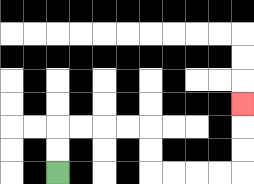{'start': '[2, 7]', 'end': '[10, 4]', 'path_directions': 'U,U,R,R,R,R,D,D,R,R,R,R,U,U,U', 'path_coordinates': '[[2, 7], [2, 6], [2, 5], [3, 5], [4, 5], [5, 5], [6, 5], [6, 6], [6, 7], [7, 7], [8, 7], [9, 7], [10, 7], [10, 6], [10, 5], [10, 4]]'}